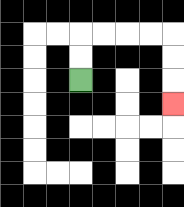{'start': '[3, 3]', 'end': '[7, 4]', 'path_directions': 'U,U,R,R,R,R,D,D,D', 'path_coordinates': '[[3, 3], [3, 2], [3, 1], [4, 1], [5, 1], [6, 1], [7, 1], [7, 2], [7, 3], [7, 4]]'}